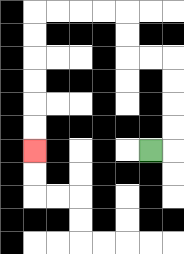{'start': '[6, 6]', 'end': '[1, 6]', 'path_directions': 'R,U,U,U,U,L,L,U,U,L,L,L,L,D,D,D,D,D,D', 'path_coordinates': '[[6, 6], [7, 6], [7, 5], [7, 4], [7, 3], [7, 2], [6, 2], [5, 2], [5, 1], [5, 0], [4, 0], [3, 0], [2, 0], [1, 0], [1, 1], [1, 2], [1, 3], [1, 4], [1, 5], [1, 6]]'}